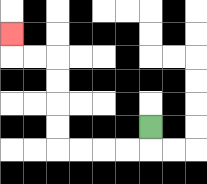{'start': '[6, 5]', 'end': '[0, 1]', 'path_directions': 'D,L,L,L,L,U,U,U,U,L,L,U', 'path_coordinates': '[[6, 5], [6, 6], [5, 6], [4, 6], [3, 6], [2, 6], [2, 5], [2, 4], [2, 3], [2, 2], [1, 2], [0, 2], [0, 1]]'}